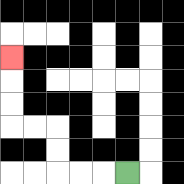{'start': '[5, 7]', 'end': '[0, 2]', 'path_directions': 'L,L,L,U,U,L,L,U,U,U', 'path_coordinates': '[[5, 7], [4, 7], [3, 7], [2, 7], [2, 6], [2, 5], [1, 5], [0, 5], [0, 4], [0, 3], [0, 2]]'}